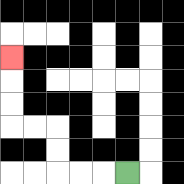{'start': '[5, 7]', 'end': '[0, 2]', 'path_directions': 'L,L,L,U,U,L,L,U,U,U', 'path_coordinates': '[[5, 7], [4, 7], [3, 7], [2, 7], [2, 6], [2, 5], [1, 5], [0, 5], [0, 4], [0, 3], [0, 2]]'}